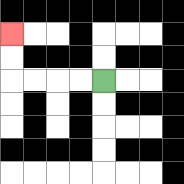{'start': '[4, 3]', 'end': '[0, 1]', 'path_directions': 'L,L,L,L,U,U', 'path_coordinates': '[[4, 3], [3, 3], [2, 3], [1, 3], [0, 3], [0, 2], [0, 1]]'}